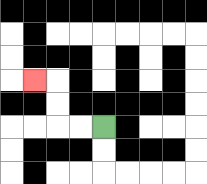{'start': '[4, 5]', 'end': '[1, 3]', 'path_directions': 'L,L,U,U,L', 'path_coordinates': '[[4, 5], [3, 5], [2, 5], [2, 4], [2, 3], [1, 3]]'}